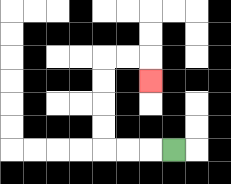{'start': '[7, 6]', 'end': '[6, 3]', 'path_directions': 'L,L,L,U,U,U,U,R,R,D', 'path_coordinates': '[[7, 6], [6, 6], [5, 6], [4, 6], [4, 5], [4, 4], [4, 3], [4, 2], [5, 2], [6, 2], [6, 3]]'}